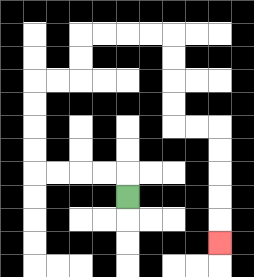{'start': '[5, 8]', 'end': '[9, 10]', 'path_directions': 'U,L,L,L,L,U,U,U,U,R,R,U,U,R,R,R,R,D,D,D,D,R,R,D,D,D,D,D', 'path_coordinates': '[[5, 8], [5, 7], [4, 7], [3, 7], [2, 7], [1, 7], [1, 6], [1, 5], [1, 4], [1, 3], [2, 3], [3, 3], [3, 2], [3, 1], [4, 1], [5, 1], [6, 1], [7, 1], [7, 2], [7, 3], [7, 4], [7, 5], [8, 5], [9, 5], [9, 6], [9, 7], [9, 8], [9, 9], [9, 10]]'}